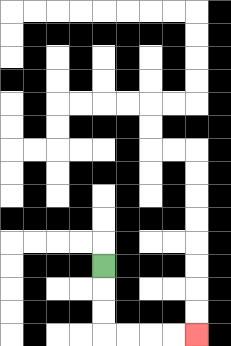{'start': '[4, 11]', 'end': '[8, 14]', 'path_directions': 'D,D,D,R,R,R,R', 'path_coordinates': '[[4, 11], [4, 12], [4, 13], [4, 14], [5, 14], [6, 14], [7, 14], [8, 14]]'}